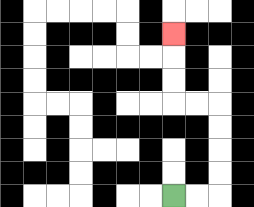{'start': '[7, 8]', 'end': '[7, 1]', 'path_directions': 'R,R,U,U,U,U,L,L,U,U,U', 'path_coordinates': '[[7, 8], [8, 8], [9, 8], [9, 7], [9, 6], [9, 5], [9, 4], [8, 4], [7, 4], [7, 3], [7, 2], [7, 1]]'}